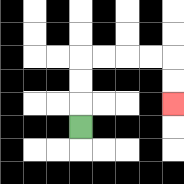{'start': '[3, 5]', 'end': '[7, 4]', 'path_directions': 'U,U,U,R,R,R,R,D,D', 'path_coordinates': '[[3, 5], [3, 4], [3, 3], [3, 2], [4, 2], [5, 2], [6, 2], [7, 2], [7, 3], [7, 4]]'}